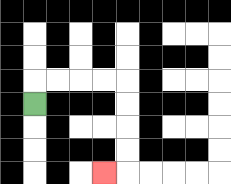{'start': '[1, 4]', 'end': '[4, 7]', 'path_directions': 'U,R,R,R,R,D,D,D,D,L', 'path_coordinates': '[[1, 4], [1, 3], [2, 3], [3, 3], [4, 3], [5, 3], [5, 4], [5, 5], [5, 6], [5, 7], [4, 7]]'}